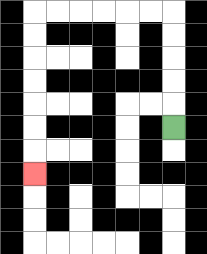{'start': '[7, 5]', 'end': '[1, 7]', 'path_directions': 'U,U,U,U,U,L,L,L,L,L,L,D,D,D,D,D,D,D', 'path_coordinates': '[[7, 5], [7, 4], [7, 3], [7, 2], [7, 1], [7, 0], [6, 0], [5, 0], [4, 0], [3, 0], [2, 0], [1, 0], [1, 1], [1, 2], [1, 3], [1, 4], [1, 5], [1, 6], [1, 7]]'}